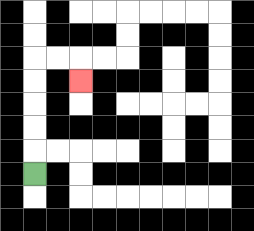{'start': '[1, 7]', 'end': '[3, 3]', 'path_directions': 'U,U,U,U,U,R,R,D', 'path_coordinates': '[[1, 7], [1, 6], [1, 5], [1, 4], [1, 3], [1, 2], [2, 2], [3, 2], [3, 3]]'}